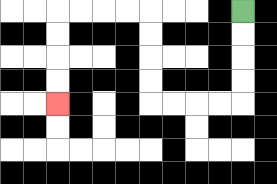{'start': '[10, 0]', 'end': '[2, 4]', 'path_directions': 'D,D,D,D,L,L,L,L,U,U,U,U,L,L,L,L,D,D,D,D', 'path_coordinates': '[[10, 0], [10, 1], [10, 2], [10, 3], [10, 4], [9, 4], [8, 4], [7, 4], [6, 4], [6, 3], [6, 2], [6, 1], [6, 0], [5, 0], [4, 0], [3, 0], [2, 0], [2, 1], [2, 2], [2, 3], [2, 4]]'}